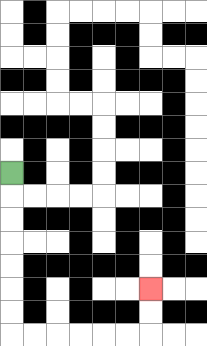{'start': '[0, 7]', 'end': '[6, 12]', 'path_directions': 'D,D,D,D,D,D,D,R,R,R,R,R,R,U,U', 'path_coordinates': '[[0, 7], [0, 8], [0, 9], [0, 10], [0, 11], [0, 12], [0, 13], [0, 14], [1, 14], [2, 14], [3, 14], [4, 14], [5, 14], [6, 14], [6, 13], [6, 12]]'}